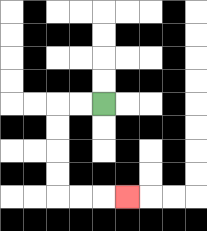{'start': '[4, 4]', 'end': '[5, 8]', 'path_directions': 'L,L,D,D,D,D,R,R,R', 'path_coordinates': '[[4, 4], [3, 4], [2, 4], [2, 5], [2, 6], [2, 7], [2, 8], [3, 8], [4, 8], [5, 8]]'}